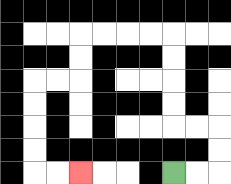{'start': '[7, 7]', 'end': '[3, 7]', 'path_directions': 'R,R,U,U,L,L,U,U,U,U,L,L,L,L,D,D,L,L,D,D,D,D,R,R', 'path_coordinates': '[[7, 7], [8, 7], [9, 7], [9, 6], [9, 5], [8, 5], [7, 5], [7, 4], [7, 3], [7, 2], [7, 1], [6, 1], [5, 1], [4, 1], [3, 1], [3, 2], [3, 3], [2, 3], [1, 3], [1, 4], [1, 5], [1, 6], [1, 7], [2, 7], [3, 7]]'}